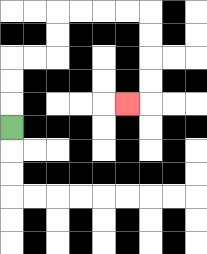{'start': '[0, 5]', 'end': '[5, 4]', 'path_directions': 'U,U,U,R,R,U,U,R,R,R,R,D,D,D,D,L', 'path_coordinates': '[[0, 5], [0, 4], [0, 3], [0, 2], [1, 2], [2, 2], [2, 1], [2, 0], [3, 0], [4, 0], [5, 0], [6, 0], [6, 1], [6, 2], [6, 3], [6, 4], [5, 4]]'}